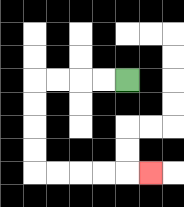{'start': '[5, 3]', 'end': '[6, 7]', 'path_directions': 'L,L,L,L,D,D,D,D,R,R,R,R,R', 'path_coordinates': '[[5, 3], [4, 3], [3, 3], [2, 3], [1, 3], [1, 4], [1, 5], [1, 6], [1, 7], [2, 7], [3, 7], [4, 7], [5, 7], [6, 7]]'}